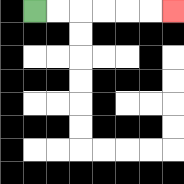{'start': '[1, 0]', 'end': '[7, 0]', 'path_directions': 'R,R,R,R,R,R', 'path_coordinates': '[[1, 0], [2, 0], [3, 0], [4, 0], [5, 0], [6, 0], [7, 0]]'}